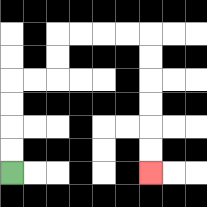{'start': '[0, 7]', 'end': '[6, 7]', 'path_directions': 'U,U,U,U,R,R,U,U,R,R,R,R,D,D,D,D,D,D', 'path_coordinates': '[[0, 7], [0, 6], [0, 5], [0, 4], [0, 3], [1, 3], [2, 3], [2, 2], [2, 1], [3, 1], [4, 1], [5, 1], [6, 1], [6, 2], [6, 3], [6, 4], [6, 5], [6, 6], [6, 7]]'}